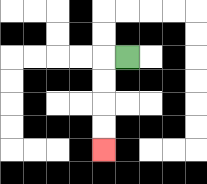{'start': '[5, 2]', 'end': '[4, 6]', 'path_directions': 'L,D,D,D,D', 'path_coordinates': '[[5, 2], [4, 2], [4, 3], [4, 4], [4, 5], [4, 6]]'}